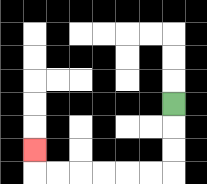{'start': '[7, 4]', 'end': '[1, 6]', 'path_directions': 'D,D,D,L,L,L,L,L,L,U', 'path_coordinates': '[[7, 4], [7, 5], [7, 6], [7, 7], [6, 7], [5, 7], [4, 7], [3, 7], [2, 7], [1, 7], [1, 6]]'}